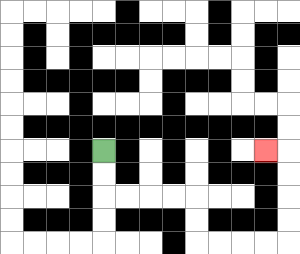{'start': '[4, 6]', 'end': '[11, 6]', 'path_directions': 'D,D,R,R,R,R,D,D,R,R,R,R,U,U,U,U,L', 'path_coordinates': '[[4, 6], [4, 7], [4, 8], [5, 8], [6, 8], [7, 8], [8, 8], [8, 9], [8, 10], [9, 10], [10, 10], [11, 10], [12, 10], [12, 9], [12, 8], [12, 7], [12, 6], [11, 6]]'}